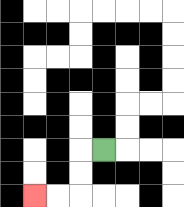{'start': '[4, 6]', 'end': '[1, 8]', 'path_directions': 'L,D,D,L,L', 'path_coordinates': '[[4, 6], [3, 6], [3, 7], [3, 8], [2, 8], [1, 8]]'}